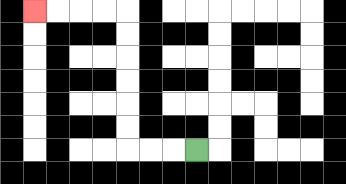{'start': '[8, 6]', 'end': '[1, 0]', 'path_directions': 'L,L,L,U,U,U,U,U,U,L,L,L,L', 'path_coordinates': '[[8, 6], [7, 6], [6, 6], [5, 6], [5, 5], [5, 4], [5, 3], [5, 2], [5, 1], [5, 0], [4, 0], [3, 0], [2, 0], [1, 0]]'}